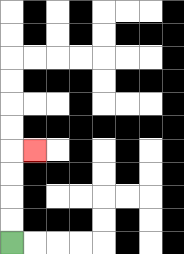{'start': '[0, 10]', 'end': '[1, 6]', 'path_directions': 'U,U,U,U,R', 'path_coordinates': '[[0, 10], [0, 9], [0, 8], [0, 7], [0, 6], [1, 6]]'}